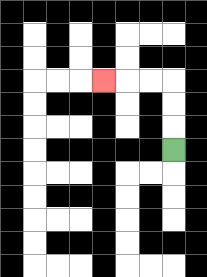{'start': '[7, 6]', 'end': '[4, 3]', 'path_directions': 'U,U,U,L,L,L', 'path_coordinates': '[[7, 6], [7, 5], [7, 4], [7, 3], [6, 3], [5, 3], [4, 3]]'}